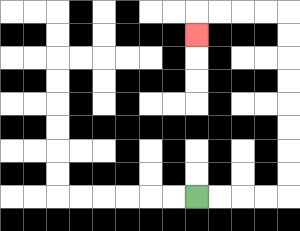{'start': '[8, 8]', 'end': '[8, 1]', 'path_directions': 'R,R,R,R,U,U,U,U,U,U,U,U,L,L,L,L,D', 'path_coordinates': '[[8, 8], [9, 8], [10, 8], [11, 8], [12, 8], [12, 7], [12, 6], [12, 5], [12, 4], [12, 3], [12, 2], [12, 1], [12, 0], [11, 0], [10, 0], [9, 0], [8, 0], [8, 1]]'}